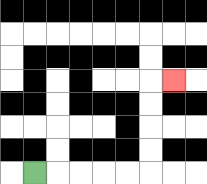{'start': '[1, 7]', 'end': '[7, 3]', 'path_directions': 'R,R,R,R,R,U,U,U,U,R', 'path_coordinates': '[[1, 7], [2, 7], [3, 7], [4, 7], [5, 7], [6, 7], [6, 6], [6, 5], [6, 4], [6, 3], [7, 3]]'}